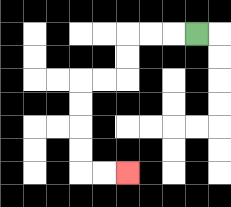{'start': '[8, 1]', 'end': '[5, 7]', 'path_directions': 'L,L,L,D,D,L,L,D,D,D,D,R,R', 'path_coordinates': '[[8, 1], [7, 1], [6, 1], [5, 1], [5, 2], [5, 3], [4, 3], [3, 3], [3, 4], [3, 5], [3, 6], [3, 7], [4, 7], [5, 7]]'}